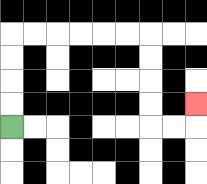{'start': '[0, 5]', 'end': '[8, 4]', 'path_directions': 'U,U,U,U,R,R,R,R,R,R,D,D,D,D,R,R,U', 'path_coordinates': '[[0, 5], [0, 4], [0, 3], [0, 2], [0, 1], [1, 1], [2, 1], [3, 1], [4, 1], [5, 1], [6, 1], [6, 2], [6, 3], [6, 4], [6, 5], [7, 5], [8, 5], [8, 4]]'}